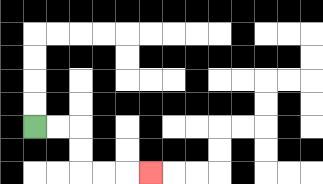{'start': '[1, 5]', 'end': '[6, 7]', 'path_directions': 'R,R,D,D,R,R,R', 'path_coordinates': '[[1, 5], [2, 5], [3, 5], [3, 6], [3, 7], [4, 7], [5, 7], [6, 7]]'}